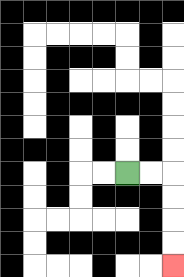{'start': '[5, 7]', 'end': '[7, 11]', 'path_directions': 'R,R,D,D,D,D', 'path_coordinates': '[[5, 7], [6, 7], [7, 7], [7, 8], [7, 9], [7, 10], [7, 11]]'}